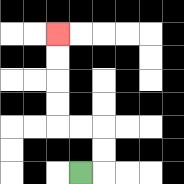{'start': '[3, 7]', 'end': '[2, 1]', 'path_directions': 'R,U,U,L,L,U,U,U,U', 'path_coordinates': '[[3, 7], [4, 7], [4, 6], [4, 5], [3, 5], [2, 5], [2, 4], [2, 3], [2, 2], [2, 1]]'}